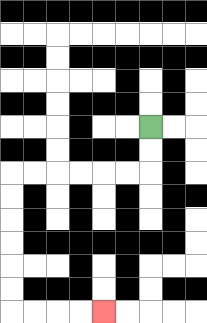{'start': '[6, 5]', 'end': '[4, 13]', 'path_directions': 'D,D,L,L,L,L,L,L,D,D,D,D,D,D,R,R,R,R', 'path_coordinates': '[[6, 5], [6, 6], [6, 7], [5, 7], [4, 7], [3, 7], [2, 7], [1, 7], [0, 7], [0, 8], [0, 9], [0, 10], [0, 11], [0, 12], [0, 13], [1, 13], [2, 13], [3, 13], [4, 13]]'}